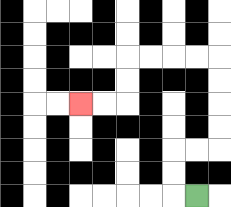{'start': '[8, 8]', 'end': '[3, 4]', 'path_directions': 'L,U,U,R,R,U,U,U,U,L,L,L,L,D,D,L,L', 'path_coordinates': '[[8, 8], [7, 8], [7, 7], [7, 6], [8, 6], [9, 6], [9, 5], [9, 4], [9, 3], [9, 2], [8, 2], [7, 2], [6, 2], [5, 2], [5, 3], [5, 4], [4, 4], [3, 4]]'}